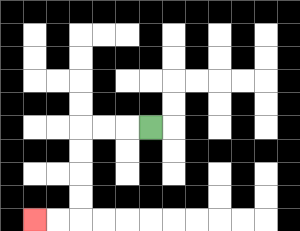{'start': '[6, 5]', 'end': '[1, 9]', 'path_directions': 'L,L,L,D,D,D,D,L,L', 'path_coordinates': '[[6, 5], [5, 5], [4, 5], [3, 5], [3, 6], [3, 7], [3, 8], [3, 9], [2, 9], [1, 9]]'}